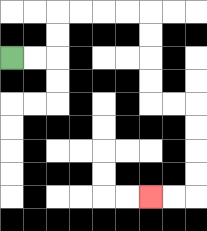{'start': '[0, 2]', 'end': '[6, 8]', 'path_directions': 'R,R,U,U,R,R,R,R,D,D,D,D,R,R,D,D,D,D,L,L', 'path_coordinates': '[[0, 2], [1, 2], [2, 2], [2, 1], [2, 0], [3, 0], [4, 0], [5, 0], [6, 0], [6, 1], [6, 2], [6, 3], [6, 4], [7, 4], [8, 4], [8, 5], [8, 6], [8, 7], [8, 8], [7, 8], [6, 8]]'}